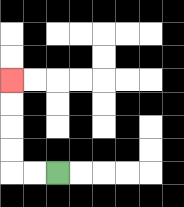{'start': '[2, 7]', 'end': '[0, 3]', 'path_directions': 'L,L,U,U,U,U', 'path_coordinates': '[[2, 7], [1, 7], [0, 7], [0, 6], [0, 5], [0, 4], [0, 3]]'}